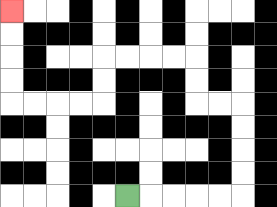{'start': '[5, 8]', 'end': '[0, 0]', 'path_directions': 'R,R,R,R,R,U,U,U,U,L,L,U,U,L,L,L,L,D,D,L,L,L,L,U,U,U,U', 'path_coordinates': '[[5, 8], [6, 8], [7, 8], [8, 8], [9, 8], [10, 8], [10, 7], [10, 6], [10, 5], [10, 4], [9, 4], [8, 4], [8, 3], [8, 2], [7, 2], [6, 2], [5, 2], [4, 2], [4, 3], [4, 4], [3, 4], [2, 4], [1, 4], [0, 4], [0, 3], [0, 2], [0, 1], [0, 0]]'}